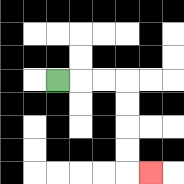{'start': '[2, 3]', 'end': '[6, 7]', 'path_directions': 'R,R,R,D,D,D,D,R', 'path_coordinates': '[[2, 3], [3, 3], [4, 3], [5, 3], [5, 4], [5, 5], [5, 6], [5, 7], [6, 7]]'}